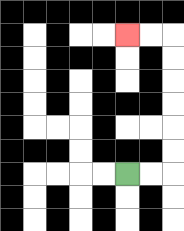{'start': '[5, 7]', 'end': '[5, 1]', 'path_directions': 'R,R,U,U,U,U,U,U,L,L', 'path_coordinates': '[[5, 7], [6, 7], [7, 7], [7, 6], [7, 5], [7, 4], [7, 3], [7, 2], [7, 1], [6, 1], [5, 1]]'}